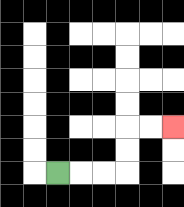{'start': '[2, 7]', 'end': '[7, 5]', 'path_directions': 'R,R,R,U,U,R,R', 'path_coordinates': '[[2, 7], [3, 7], [4, 7], [5, 7], [5, 6], [5, 5], [6, 5], [7, 5]]'}